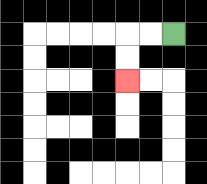{'start': '[7, 1]', 'end': '[5, 3]', 'path_directions': 'L,L,D,D', 'path_coordinates': '[[7, 1], [6, 1], [5, 1], [5, 2], [5, 3]]'}